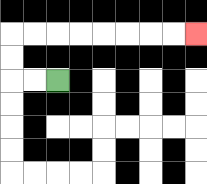{'start': '[2, 3]', 'end': '[8, 1]', 'path_directions': 'L,L,U,U,R,R,R,R,R,R,R,R', 'path_coordinates': '[[2, 3], [1, 3], [0, 3], [0, 2], [0, 1], [1, 1], [2, 1], [3, 1], [4, 1], [5, 1], [6, 1], [7, 1], [8, 1]]'}